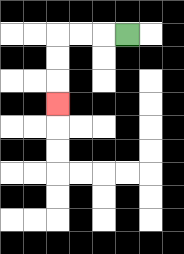{'start': '[5, 1]', 'end': '[2, 4]', 'path_directions': 'L,L,L,D,D,D', 'path_coordinates': '[[5, 1], [4, 1], [3, 1], [2, 1], [2, 2], [2, 3], [2, 4]]'}